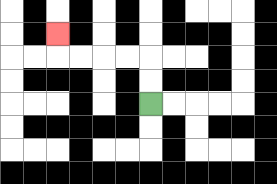{'start': '[6, 4]', 'end': '[2, 1]', 'path_directions': 'U,U,L,L,L,L,U', 'path_coordinates': '[[6, 4], [6, 3], [6, 2], [5, 2], [4, 2], [3, 2], [2, 2], [2, 1]]'}